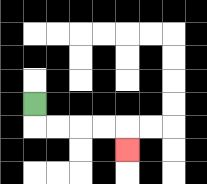{'start': '[1, 4]', 'end': '[5, 6]', 'path_directions': 'D,R,R,R,R,D', 'path_coordinates': '[[1, 4], [1, 5], [2, 5], [3, 5], [4, 5], [5, 5], [5, 6]]'}